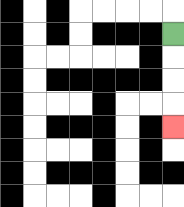{'start': '[7, 1]', 'end': '[7, 5]', 'path_directions': 'D,D,D,D', 'path_coordinates': '[[7, 1], [7, 2], [7, 3], [7, 4], [7, 5]]'}